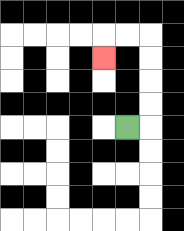{'start': '[5, 5]', 'end': '[4, 2]', 'path_directions': 'R,U,U,U,U,L,L,D', 'path_coordinates': '[[5, 5], [6, 5], [6, 4], [6, 3], [6, 2], [6, 1], [5, 1], [4, 1], [4, 2]]'}